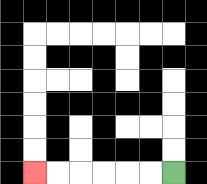{'start': '[7, 7]', 'end': '[1, 7]', 'path_directions': 'L,L,L,L,L,L', 'path_coordinates': '[[7, 7], [6, 7], [5, 7], [4, 7], [3, 7], [2, 7], [1, 7]]'}